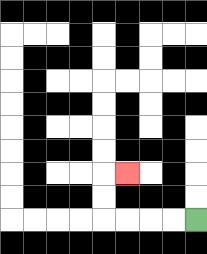{'start': '[8, 9]', 'end': '[5, 7]', 'path_directions': 'L,L,L,L,U,U,R', 'path_coordinates': '[[8, 9], [7, 9], [6, 9], [5, 9], [4, 9], [4, 8], [4, 7], [5, 7]]'}